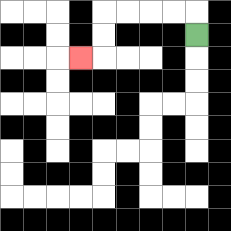{'start': '[8, 1]', 'end': '[3, 2]', 'path_directions': 'U,L,L,L,L,D,D,L', 'path_coordinates': '[[8, 1], [8, 0], [7, 0], [6, 0], [5, 0], [4, 0], [4, 1], [4, 2], [3, 2]]'}